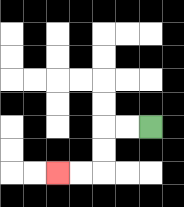{'start': '[6, 5]', 'end': '[2, 7]', 'path_directions': 'L,L,D,D,L,L', 'path_coordinates': '[[6, 5], [5, 5], [4, 5], [4, 6], [4, 7], [3, 7], [2, 7]]'}